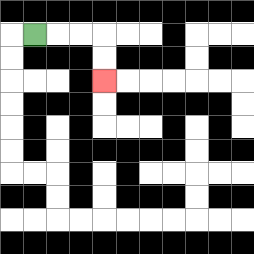{'start': '[1, 1]', 'end': '[4, 3]', 'path_directions': 'R,R,R,D,D', 'path_coordinates': '[[1, 1], [2, 1], [3, 1], [4, 1], [4, 2], [4, 3]]'}